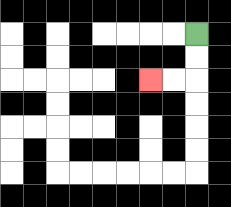{'start': '[8, 1]', 'end': '[6, 3]', 'path_directions': 'D,D,L,L', 'path_coordinates': '[[8, 1], [8, 2], [8, 3], [7, 3], [6, 3]]'}